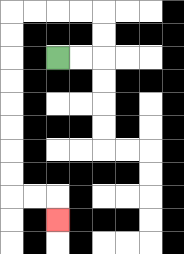{'start': '[2, 2]', 'end': '[2, 9]', 'path_directions': 'R,R,U,U,L,L,L,L,D,D,D,D,D,D,D,D,R,R,D', 'path_coordinates': '[[2, 2], [3, 2], [4, 2], [4, 1], [4, 0], [3, 0], [2, 0], [1, 0], [0, 0], [0, 1], [0, 2], [0, 3], [0, 4], [0, 5], [0, 6], [0, 7], [0, 8], [1, 8], [2, 8], [2, 9]]'}